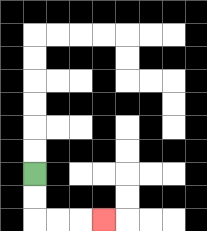{'start': '[1, 7]', 'end': '[4, 9]', 'path_directions': 'D,D,R,R,R', 'path_coordinates': '[[1, 7], [1, 8], [1, 9], [2, 9], [3, 9], [4, 9]]'}